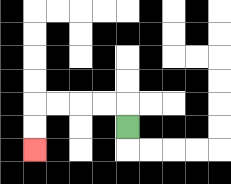{'start': '[5, 5]', 'end': '[1, 6]', 'path_directions': 'U,L,L,L,L,D,D', 'path_coordinates': '[[5, 5], [5, 4], [4, 4], [3, 4], [2, 4], [1, 4], [1, 5], [1, 6]]'}